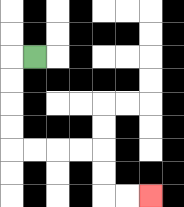{'start': '[1, 2]', 'end': '[6, 8]', 'path_directions': 'L,D,D,D,D,R,R,R,R,D,D,R,R', 'path_coordinates': '[[1, 2], [0, 2], [0, 3], [0, 4], [0, 5], [0, 6], [1, 6], [2, 6], [3, 6], [4, 6], [4, 7], [4, 8], [5, 8], [6, 8]]'}